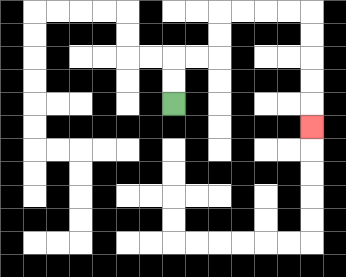{'start': '[7, 4]', 'end': '[13, 5]', 'path_directions': 'U,U,R,R,U,U,R,R,R,R,D,D,D,D,D', 'path_coordinates': '[[7, 4], [7, 3], [7, 2], [8, 2], [9, 2], [9, 1], [9, 0], [10, 0], [11, 0], [12, 0], [13, 0], [13, 1], [13, 2], [13, 3], [13, 4], [13, 5]]'}